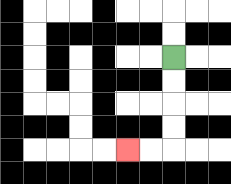{'start': '[7, 2]', 'end': '[5, 6]', 'path_directions': 'D,D,D,D,L,L', 'path_coordinates': '[[7, 2], [7, 3], [7, 4], [7, 5], [7, 6], [6, 6], [5, 6]]'}